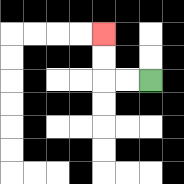{'start': '[6, 3]', 'end': '[4, 1]', 'path_directions': 'L,L,U,U', 'path_coordinates': '[[6, 3], [5, 3], [4, 3], [4, 2], [4, 1]]'}